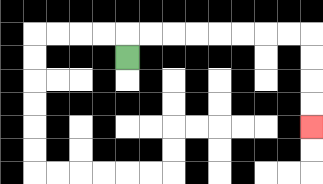{'start': '[5, 2]', 'end': '[13, 5]', 'path_directions': 'U,R,R,R,R,R,R,R,R,D,D,D,D', 'path_coordinates': '[[5, 2], [5, 1], [6, 1], [7, 1], [8, 1], [9, 1], [10, 1], [11, 1], [12, 1], [13, 1], [13, 2], [13, 3], [13, 4], [13, 5]]'}